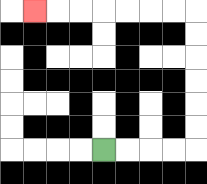{'start': '[4, 6]', 'end': '[1, 0]', 'path_directions': 'R,R,R,R,U,U,U,U,U,U,L,L,L,L,L,L,L', 'path_coordinates': '[[4, 6], [5, 6], [6, 6], [7, 6], [8, 6], [8, 5], [8, 4], [8, 3], [8, 2], [8, 1], [8, 0], [7, 0], [6, 0], [5, 0], [4, 0], [3, 0], [2, 0], [1, 0]]'}